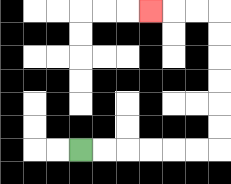{'start': '[3, 6]', 'end': '[6, 0]', 'path_directions': 'R,R,R,R,R,R,U,U,U,U,U,U,L,L,L', 'path_coordinates': '[[3, 6], [4, 6], [5, 6], [6, 6], [7, 6], [8, 6], [9, 6], [9, 5], [9, 4], [9, 3], [9, 2], [9, 1], [9, 0], [8, 0], [7, 0], [6, 0]]'}